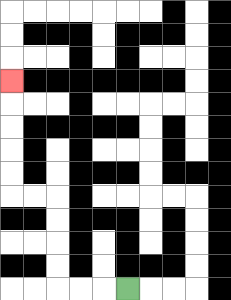{'start': '[5, 12]', 'end': '[0, 3]', 'path_directions': 'L,L,L,U,U,U,U,L,L,U,U,U,U,U', 'path_coordinates': '[[5, 12], [4, 12], [3, 12], [2, 12], [2, 11], [2, 10], [2, 9], [2, 8], [1, 8], [0, 8], [0, 7], [0, 6], [0, 5], [0, 4], [0, 3]]'}